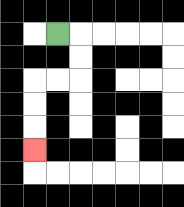{'start': '[2, 1]', 'end': '[1, 6]', 'path_directions': 'R,D,D,L,L,D,D,D', 'path_coordinates': '[[2, 1], [3, 1], [3, 2], [3, 3], [2, 3], [1, 3], [1, 4], [1, 5], [1, 6]]'}